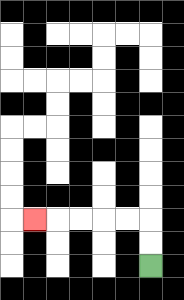{'start': '[6, 11]', 'end': '[1, 9]', 'path_directions': 'U,U,L,L,L,L,L', 'path_coordinates': '[[6, 11], [6, 10], [6, 9], [5, 9], [4, 9], [3, 9], [2, 9], [1, 9]]'}